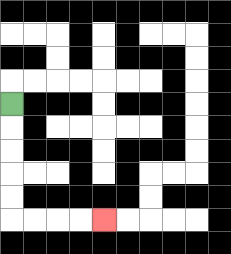{'start': '[0, 4]', 'end': '[4, 9]', 'path_directions': 'D,D,D,D,D,R,R,R,R', 'path_coordinates': '[[0, 4], [0, 5], [0, 6], [0, 7], [0, 8], [0, 9], [1, 9], [2, 9], [3, 9], [4, 9]]'}